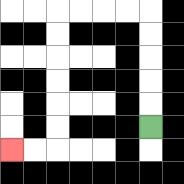{'start': '[6, 5]', 'end': '[0, 6]', 'path_directions': 'U,U,U,U,U,L,L,L,L,D,D,D,D,D,D,L,L', 'path_coordinates': '[[6, 5], [6, 4], [6, 3], [6, 2], [6, 1], [6, 0], [5, 0], [4, 0], [3, 0], [2, 0], [2, 1], [2, 2], [2, 3], [2, 4], [2, 5], [2, 6], [1, 6], [0, 6]]'}